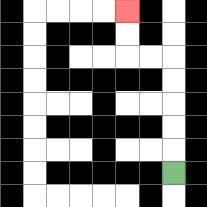{'start': '[7, 7]', 'end': '[5, 0]', 'path_directions': 'U,U,U,U,U,L,L,U,U', 'path_coordinates': '[[7, 7], [7, 6], [7, 5], [7, 4], [7, 3], [7, 2], [6, 2], [5, 2], [5, 1], [5, 0]]'}